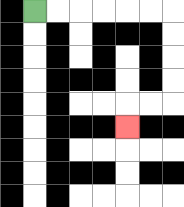{'start': '[1, 0]', 'end': '[5, 5]', 'path_directions': 'R,R,R,R,R,R,D,D,D,D,L,L,D', 'path_coordinates': '[[1, 0], [2, 0], [3, 0], [4, 0], [5, 0], [6, 0], [7, 0], [7, 1], [7, 2], [7, 3], [7, 4], [6, 4], [5, 4], [5, 5]]'}